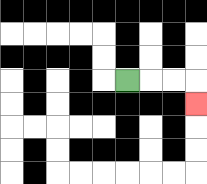{'start': '[5, 3]', 'end': '[8, 4]', 'path_directions': 'R,R,R,D', 'path_coordinates': '[[5, 3], [6, 3], [7, 3], [8, 3], [8, 4]]'}